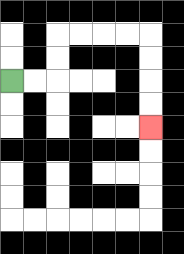{'start': '[0, 3]', 'end': '[6, 5]', 'path_directions': 'R,R,U,U,R,R,R,R,D,D,D,D', 'path_coordinates': '[[0, 3], [1, 3], [2, 3], [2, 2], [2, 1], [3, 1], [4, 1], [5, 1], [6, 1], [6, 2], [6, 3], [6, 4], [6, 5]]'}